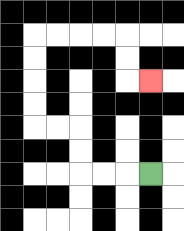{'start': '[6, 7]', 'end': '[6, 3]', 'path_directions': 'L,L,L,U,U,L,L,U,U,U,U,R,R,R,R,D,D,R', 'path_coordinates': '[[6, 7], [5, 7], [4, 7], [3, 7], [3, 6], [3, 5], [2, 5], [1, 5], [1, 4], [1, 3], [1, 2], [1, 1], [2, 1], [3, 1], [4, 1], [5, 1], [5, 2], [5, 3], [6, 3]]'}